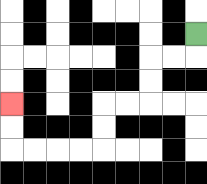{'start': '[8, 1]', 'end': '[0, 4]', 'path_directions': 'D,L,L,D,D,L,L,D,D,L,L,L,L,U,U', 'path_coordinates': '[[8, 1], [8, 2], [7, 2], [6, 2], [6, 3], [6, 4], [5, 4], [4, 4], [4, 5], [4, 6], [3, 6], [2, 6], [1, 6], [0, 6], [0, 5], [0, 4]]'}